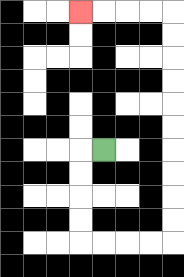{'start': '[4, 6]', 'end': '[3, 0]', 'path_directions': 'L,D,D,D,D,R,R,R,R,U,U,U,U,U,U,U,U,U,U,L,L,L,L', 'path_coordinates': '[[4, 6], [3, 6], [3, 7], [3, 8], [3, 9], [3, 10], [4, 10], [5, 10], [6, 10], [7, 10], [7, 9], [7, 8], [7, 7], [7, 6], [7, 5], [7, 4], [7, 3], [7, 2], [7, 1], [7, 0], [6, 0], [5, 0], [4, 0], [3, 0]]'}